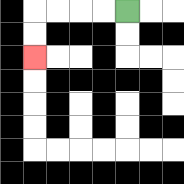{'start': '[5, 0]', 'end': '[1, 2]', 'path_directions': 'L,L,L,L,D,D', 'path_coordinates': '[[5, 0], [4, 0], [3, 0], [2, 0], [1, 0], [1, 1], [1, 2]]'}